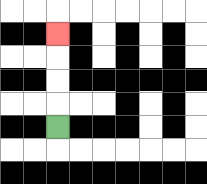{'start': '[2, 5]', 'end': '[2, 1]', 'path_directions': 'U,U,U,U', 'path_coordinates': '[[2, 5], [2, 4], [2, 3], [2, 2], [2, 1]]'}